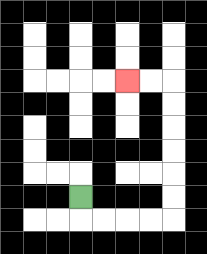{'start': '[3, 8]', 'end': '[5, 3]', 'path_directions': 'D,R,R,R,R,U,U,U,U,U,U,L,L', 'path_coordinates': '[[3, 8], [3, 9], [4, 9], [5, 9], [6, 9], [7, 9], [7, 8], [7, 7], [7, 6], [7, 5], [7, 4], [7, 3], [6, 3], [5, 3]]'}